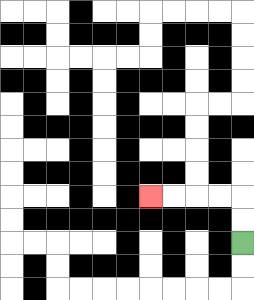{'start': '[10, 10]', 'end': '[6, 8]', 'path_directions': 'U,U,L,L,L,L', 'path_coordinates': '[[10, 10], [10, 9], [10, 8], [9, 8], [8, 8], [7, 8], [6, 8]]'}